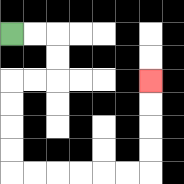{'start': '[0, 1]', 'end': '[6, 3]', 'path_directions': 'R,R,D,D,L,L,D,D,D,D,R,R,R,R,R,R,U,U,U,U', 'path_coordinates': '[[0, 1], [1, 1], [2, 1], [2, 2], [2, 3], [1, 3], [0, 3], [0, 4], [0, 5], [0, 6], [0, 7], [1, 7], [2, 7], [3, 7], [4, 7], [5, 7], [6, 7], [6, 6], [6, 5], [6, 4], [6, 3]]'}